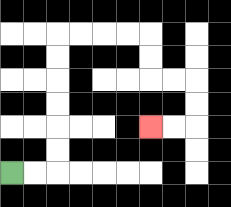{'start': '[0, 7]', 'end': '[6, 5]', 'path_directions': 'R,R,U,U,U,U,U,U,R,R,R,R,D,D,R,R,D,D,L,L', 'path_coordinates': '[[0, 7], [1, 7], [2, 7], [2, 6], [2, 5], [2, 4], [2, 3], [2, 2], [2, 1], [3, 1], [4, 1], [5, 1], [6, 1], [6, 2], [6, 3], [7, 3], [8, 3], [8, 4], [8, 5], [7, 5], [6, 5]]'}